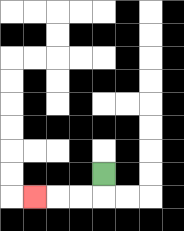{'start': '[4, 7]', 'end': '[1, 8]', 'path_directions': 'D,L,L,L', 'path_coordinates': '[[4, 7], [4, 8], [3, 8], [2, 8], [1, 8]]'}